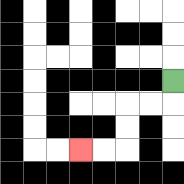{'start': '[7, 3]', 'end': '[3, 6]', 'path_directions': 'D,L,L,D,D,L,L', 'path_coordinates': '[[7, 3], [7, 4], [6, 4], [5, 4], [5, 5], [5, 6], [4, 6], [3, 6]]'}